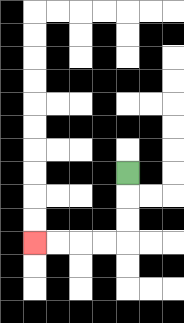{'start': '[5, 7]', 'end': '[1, 10]', 'path_directions': 'D,D,D,L,L,L,L', 'path_coordinates': '[[5, 7], [5, 8], [5, 9], [5, 10], [4, 10], [3, 10], [2, 10], [1, 10]]'}